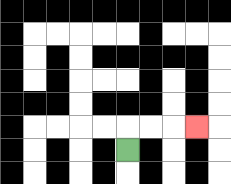{'start': '[5, 6]', 'end': '[8, 5]', 'path_directions': 'U,R,R,R', 'path_coordinates': '[[5, 6], [5, 5], [6, 5], [7, 5], [8, 5]]'}